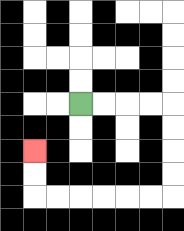{'start': '[3, 4]', 'end': '[1, 6]', 'path_directions': 'R,R,R,R,D,D,D,D,L,L,L,L,L,L,U,U', 'path_coordinates': '[[3, 4], [4, 4], [5, 4], [6, 4], [7, 4], [7, 5], [7, 6], [7, 7], [7, 8], [6, 8], [5, 8], [4, 8], [3, 8], [2, 8], [1, 8], [1, 7], [1, 6]]'}